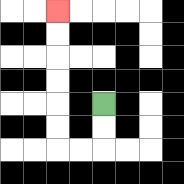{'start': '[4, 4]', 'end': '[2, 0]', 'path_directions': 'D,D,L,L,U,U,U,U,U,U', 'path_coordinates': '[[4, 4], [4, 5], [4, 6], [3, 6], [2, 6], [2, 5], [2, 4], [2, 3], [2, 2], [2, 1], [2, 0]]'}